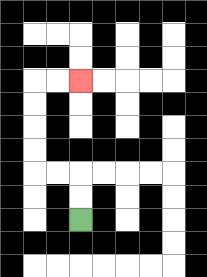{'start': '[3, 9]', 'end': '[3, 3]', 'path_directions': 'U,U,L,L,U,U,U,U,R,R', 'path_coordinates': '[[3, 9], [3, 8], [3, 7], [2, 7], [1, 7], [1, 6], [1, 5], [1, 4], [1, 3], [2, 3], [3, 3]]'}